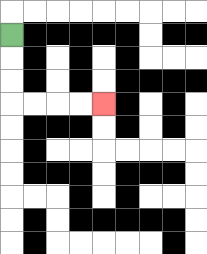{'start': '[0, 1]', 'end': '[4, 4]', 'path_directions': 'D,D,D,R,R,R,R', 'path_coordinates': '[[0, 1], [0, 2], [0, 3], [0, 4], [1, 4], [2, 4], [3, 4], [4, 4]]'}